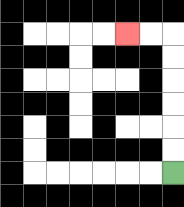{'start': '[7, 7]', 'end': '[5, 1]', 'path_directions': 'U,U,U,U,U,U,L,L', 'path_coordinates': '[[7, 7], [7, 6], [7, 5], [7, 4], [7, 3], [7, 2], [7, 1], [6, 1], [5, 1]]'}